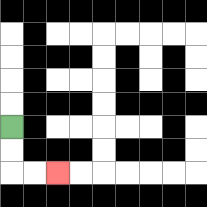{'start': '[0, 5]', 'end': '[2, 7]', 'path_directions': 'D,D,R,R', 'path_coordinates': '[[0, 5], [0, 6], [0, 7], [1, 7], [2, 7]]'}